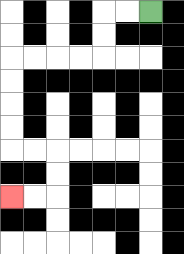{'start': '[6, 0]', 'end': '[0, 8]', 'path_directions': 'L,L,D,D,L,L,L,L,D,D,D,D,R,R,D,D,L,L', 'path_coordinates': '[[6, 0], [5, 0], [4, 0], [4, 1], [4, 2], [3, 2], [2, 2], [1, 2], [0, 2], [0, 3], [0, 4], [0, 5], [0, 6], [1, 6], [2, 6], [2, 7], [2, 8], [1, 8], [0, 8]]'}